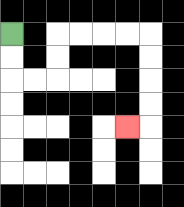{'start': '[0, 1]', 'end': '[5, 5]', 'path_directions': 'D,D,R,R,U,U,R,R,R,R,D,D,D,D,L', 'path_coordinates': '[[0, 1], [0, 2], [0, 3], [1, 3], [2, 3], [2, 2], [2, 1], [3, 1], [4, 1], [5, 1], [6, 1], [6, 2], [6, 3], [6, 4], [6, 5], [5, 5]]'}